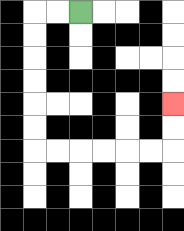{'start': '[3, 0]', 'end': '[7, 4]', 'path_directions': 'L,L,D,D,D,D,D,D,R,R,R,R,R,R,U,U', 'path_coordinates': '[[3, 0], [2, 0], [1, 0], [1, 1], [1, 2], [1, 3], [1, 4], [1, 5], [1, 6], [2, 6], [3, 6], [4, 6], [5, 6], [6, 6], [7, 6], [7, 5], [7, 4]]'}